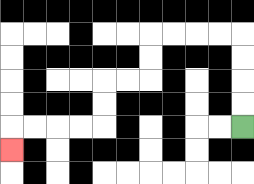{'start': '[10, 5]', 'end': '[0, 6]', 'path_directions': 'U,U,U,U,L,L,L,L,D,D,L,L,D,D,L,L,L,L,D', 'path_coordinates': '[[10, 5], [10, 4], [10, 3], [10, 2], [10, 1], [9, 1], [8, 1], [7, 1], [6, 1], [6, 2], [6, 3], [5, 3], [4, 3], [4, 4], [4, 5], [3, 5], [2, 5], [1, 5], [0, 5], [0, 6]]'}